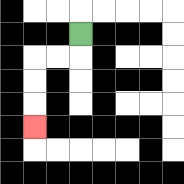{'start': '[3, 1]', 'end': '[1, 5]', 'path_directions': 'D,L,L,D,D,D', 'path_coordinates': '[[3, 1], [3, 2], [2, 2], [1, 2], [1, 3], [1, 4], [1, 5]]'}